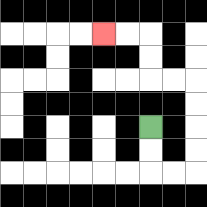{'start': '[6, 5]', 'end': '[4, 1]', 'path_directions': 'D,D,R,R,U,U,U,U,L,L,U,U,L,L', 'path_coordinates': '[[6, 5], [6, 6], [6, 7], [7, 7], [8, 7], [8, 6], [8, 5], [8, 4], [8, 3], [7, 3], [6, 3], [6, 2], [6, 1], [5, 1], [4, 1]]'}